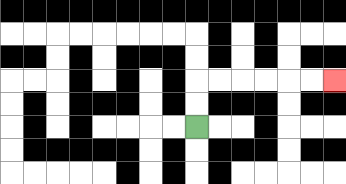{'start': '[8, 5]', 'end': '[14, 3]', 'path_directions': 'U,U,R,R,R,R,R,R', 'path_coordinates': '[[8, 5], [8, 4], [8, 3], [9, 3], [10, 3], [11, 3], [12, 3], [13, 3], [14, 3]]'}